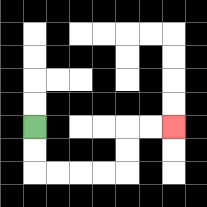{'start': '[1, 5]', 'end': '[7, 5]', 'path_directions': 'D,D,R,R,R,R,U,U,R,R', 'path_coordinates': '[[1, 5], [1, 6], [1, 7], [2, 7], [3, 7], [4, 7], [5, 7], [5, 6], [5, 5], [6, 5], [7, 5]]'}